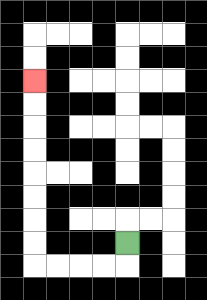{'start': '[5, 10]', 'end': '[1, 3]', 'path_directions': 'D,L,L,L,L,U,U,U,U,U,U,U,U', 'path_coordinates': '[[5, 10], [5, 11], [4, 11], [3, 11], [2, 11], [1, 11], [1, 10], [1, 9], [1, 8], [1, 7], [1, 6], [1, 5], [1, 4], [1, 3]]'}